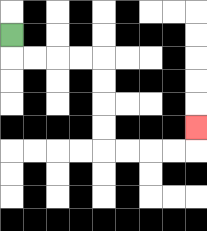{'start': '[0, 1]', 'end': '[8, 5]', 'path_directions': 'D,R,R,R,R,D,D,D,D,R,R,R,R,U', 'path_coordinates': '[[0, 1], [0, 2], [1, 2], [2, 2], [3, 2], [4, 2], [4, 3], [4, 4], [4, 5], [4, 6], [5, 6], [6, 6], [7, 6], [8, 6], [8, 5]]'}